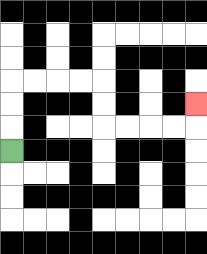{'start': '[0, 6]', 'end': '[8, 4]', 'path_directions': 'U,U,U,R,R,R,R,D,D,R,R,R,R,U', 'path_coordinates': '[[0, 6], [0, 5], [0, 4], [0, 3], [1, 3], [2, 3], [3, 3], [4, 3], [4, 4], [4, 5], [5, 5], [6, 5], [7, 5], [8, 5], [8, 4]]'}